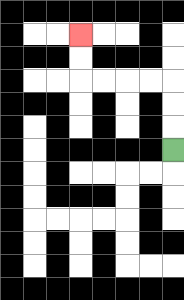{'start': '[7, 6]', 'end': '[3, 1]', 'path_directions': 'U,U,U,L,L,L,L,U,U', 'path_coordinates': '[[7, 6], [7, 5], [7, 4], [7, 3], [6, 3], [5, 3], [4, 3], [3, 3], [3, 2], [3, 1]]'}